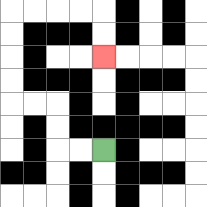{'start': '[4, 6]', 'end': '[4, 2]', 'path_directions': 'L,L,U,U,L,L,U,U,U,U,R,R,R,R,D,D', 'path_coordinates': '[[4, 6], [3, 6], [2, 6], [2, 5], [2, 4], [1, 4], [0, 4], [0, 3], [0, 2], [0, 1], [0, 0], [1, 0], [2, 0], [3, 0], [4, 0], [4, 1], [4, 2]]'}